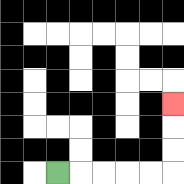{'start': '[2, 7]', 'end': '[7, 4]', 'path_directions': 'R,R,R,R,R,U,U,U', 'path_coordinates': '[[2, 7], [3, 7], [4, 7], [5, 7], [6, 7], [7, 7], [7, 6], [7, 5], [7, 4]]'}